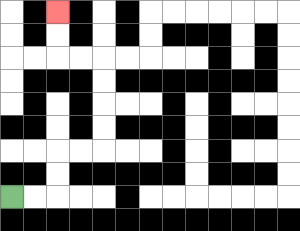{'start': '[0, 8]', 'end': '[2, 0]', 'path_directions': 'R,R,U,U,R,R,U,U,U,U,L,L,U,U', 'path_coordinates': '[[0, 8], [1, 8], [2, 8], [2, 7], [2, 6], [3, 6], [4, 6], [4, 5], [4, 4], [4, 3], [4, 2], [3, 2], [2, 2], [2, 1], [2, 0]]'}